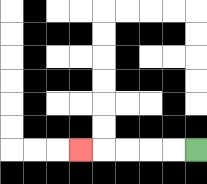{'start': '[8, 6]', 'end': '[3, 6]', 'path_directions': 'L,L,L,L,L', 'path_coordinates': '[[8, 6], [7, 6], [6, 6], [5, 6], [4, 6], [3, 6]]'}